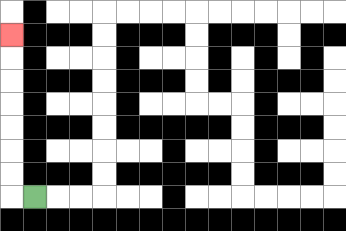{'start': '[1, 8]', 'end': '[0, 1]', 'path_directions': 'L,U,U,U,U,U,U,U', 'path_coordinates': '[[1, 8], [0, 8], [0, 7], [0, 6], [0, 5], [0, 4], [0, 3], [0, 2], [0, 1]]'}